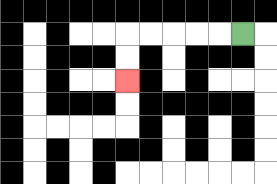{'start': '[10, 1]', 'end': '[5, 3]', 'path_directions': 'L,L,L,L,L,D,D', 'path_coordinates': '[[10, 1], [9, 1], [8, 1], [7, 1], [6, 1], [5, 1], [5, 2], [5, 3]]'}